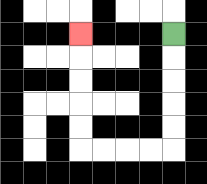{'start': '[7, 1]', 'end': '[3, 1]', 'path_directions': 'D,D,D,D,D,L,L,L,L,U,U,U,U,U', 'path_coordinates': '[[7, 1], [7, 2], [7, 3], [7, 4], [7, 5], [7, 6], [6, 6], [5, 6], [4, 6], [3, 6], [3, 5], [3, 4], [3, 3], [3, 2], [3, 1]]'}